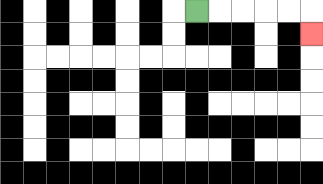{'start': '[8, 0]', 'end': '[13, 1]', 'path_directions': 'R,R,R,R,R,D', 'path_coordinates': '[[8, 0], [9, 0], [10, 0], [11, 0], [12, 0], [13, 0], [13, 1]]'}